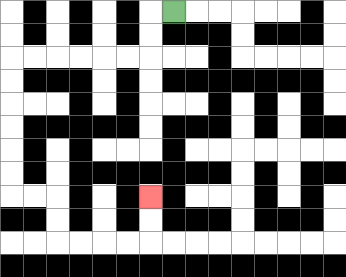{'start': '[7, 0]', 'end': '[6, 8]', 'path_directions': 'L,D,D,L,L,L,L,L,L,D,D,D,D,D,D,R,R,D,D,R,R,R,R,U,U', 'path_coordinates': '[[7, 0], [6, 0], [6, 1], [6, 2], [5, 2], [4, 2], [3, 2], [2, 2], [1, 2], [0, 2], [0, 3], [0, 4], [0, 5], [0, 6], [0, 7], [0, 8], [1, 8], [2, 8], [2, 9], [2, 10], [3, 10], [4, 10], [5, 10], [6, 10], [6, 9], [6, 8]]'}